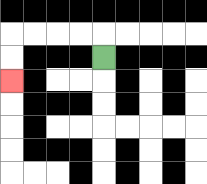{'start': '[4, 2]', 'end': '[0, 3]', 'path_directions': 'U,L,L,L,L,D,D', 'path_coordinates': '[[4, 2], [4, 1], [3, 1], [2, 1], [1, 1], [0, 1], [0, 2], [0, 3]]'}